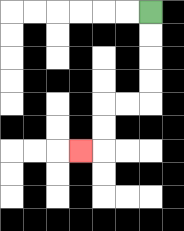{'start': '[6, 0]', 'end': '[3, 6]', 'path_directions': 'D,D,D,D,L,L,D,D,L', 'path_coordinates': '[[6, 0], [6, 1], [6, 2], [6, 3], [6, 4], [5, 4], [4, 4], [4, 5], [4, 6], [3, 6]]'}